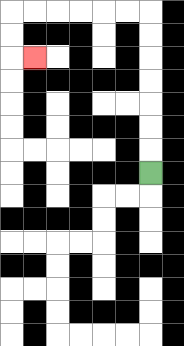{'start': '[6, 7]', 'end': '[1, 2]', 'path_directions': 'U,U,U,U,U,U,U,L,L,L,L,L,L,D,D,R', 'path_coordinates': '[[6, 7], [6, 6], [6, 5], [6, 4], [6, 3], [6, 2], [6, 1], [6, 0], [5, 0], [4, 0], [3, 0], [2, 0], [1, 0], [0, 0], [0, 1], [0, 2], [1, 2]]'}